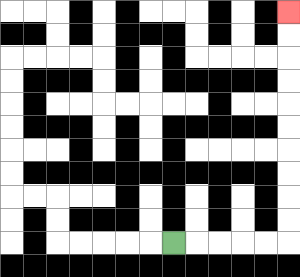{'start': '[7, 10]', 'end': '[12, 0]', 'path_directions': 'R,R,R,R,R,U,U,U,U,U,U,U,U,U,U', 'path_coordinates': '[[7, 10], [8, 10], [9, 10], [10, 10], [11, 10], [12, 10], [12, 9], [12, 8], [12, 7], [12, 6], [12, 5], [12, 4], [12, 3], [12, 2], [12, 1], [12, 0]]'}